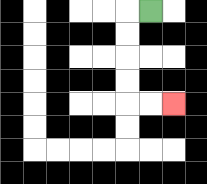{'start': '[6, 0]', 'end': '[7, 4]', 'path_directions': 'L,D,D,D,D,R,R', 'path_coordinates': '[[6, 0], [5, 0], [5, 1], [5, 2], [5, 3], [5, 4], [6, 4], [7, 4]]'}